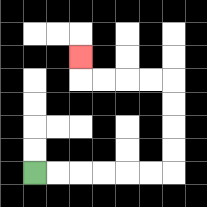{'start': '[1, 7]', 'end': '[3, 2]', 'path_directions': 'R,R,R,R,R,R,U,U,U,U,L,L,L,L,U', 'path_coordinates': '[[1, 7], [2, 7], [3, 7], [4, 7], [5, 7], [6, 7], [7, 7], [7, 6], [7, 5], [7, 4], [7, 3], [6, 3], [5, 3], [4, 3], [3, 3], [3, 2]]'}